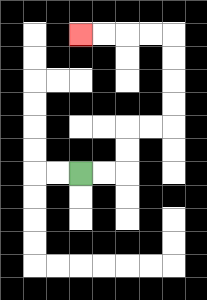{'start': '[3, 7]', 'end': '[3, 1]', 'path_directions': 'R,R,U,U,R,R,U,U,U,U,L,L,L,L', 'path_coordinates': '[[3, 7], [4, 7], [5, 7], [5, 6], [5, 5], [6, 5], [7, 5], [7, 4], [7, 3], [7, 2], [7, 1], [6, 1], [5, 1], [4, 1], [3, 1]]'}